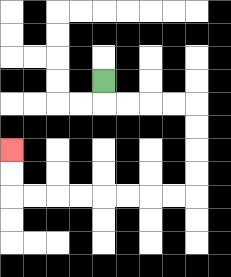{'start': '[4, 3]', 'end': '[0, 6]', 'path_directions': 'D,R,R,R,R,D,D,D,D,L,L,L,L,L,L,L,L,U,U', 'path_coordinates': '[[4, 3], [4, 4], [5, 4], [6, 4], [7, 4], [8, 4], [8, 5], [8, 6], [8, 7], [8, 8], [7, 8], [6, 8], [5, 8], [4, 8], [3, 8], [2, 8], [1, 8], [0, 8], [0, 7], [0, 6]]'}